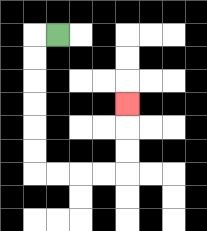{'start': '[2, 1]', 'end': '[5, 4]', 'path_directions': 'L,D,D,D,D,D,D,R,R,R,R,U,U,U', 'path_coordinates': '[[2, 1], [1, 1], [1, 2], [1, 3], [1, 4], [1, 5], [1, 6], [1, 7], [2, 7], [3, 7], [4, 7], [5, 7], [5, 6], [5, 5], [5, 4]]'}